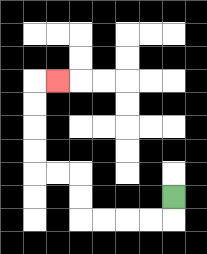{'start': '[7, 8]', 'end': '[2, 3]', 'path_directions': 'D,L,L,L,L,U,U,L,L,U,U,U,U,R', 'path_coordinates': '[[7, 8], [7, 9], [6, 9], [5, 9], [4, 9], [3, 9], [3, 8], [3, 7], [2, 7], [1, 7], [1, 6], [1, 5], [1, 4], [1, 3], [2, 3]]'}